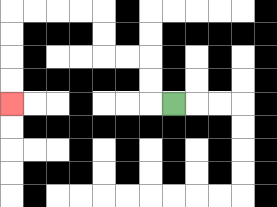{'start': '[7, 4]', 'end': '[0, 4]', 'path_directions': 'L,U,U,L,L,U,U,L,L,L,L,D,D,D,D', 'path_coordinates': '[[7, 4], [6, 4], [6, 3], [6, 2], [5, 2], [4, 2], [4, 1], [4, 0], [3, 0], [2, 0], [1, 0], [0, 0], [0, 1], [0, 2], [0, 3], [0, 4]]'}